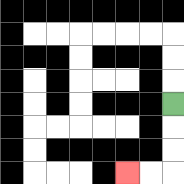{'start': '[7, 4]', 'end': '[5, 7]', 'path_directions': 'D,D,D,L,L', 'path_coordinates': '[[7, 4], [7, 5], [7, 6], [7, 7], [6, 7], [5, 7]]'}